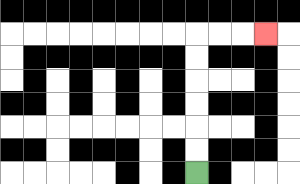{'start': '[8, 7]', 'end': '[11, 1]', 'path_directions': 'U,U,U,U,U,U,R,R,R', 'path_coordinates': '[[8, 7], [8, 6], [8, 5], [8, 4], [8, 3], [8, 2], [8, 1], [9, 1], [10, 1], [11, 1]]'}